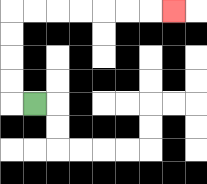{'start': '[1, 4]', 'end': '[7, 0]', 'path_directions': 'L,U,U,U,U,R,R,R,R,R,R,R', 'path_coordinates': '[[1, 4], [0, 4], [0, 3], [0, 2], [0, 1], [0, 0], [1, 0], [2, 0], [3, 0], [4, 0], [5, 0], [6, 0], [7, 0]]'}